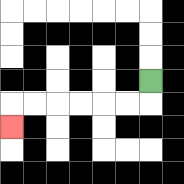{'start': '[6, 3]', 'end': '[0, 5]', 'path_directions': 'D,L,L,L,L,L,L,D', 'path_coordinates': '[[6, 3], [6, 4], [5, 4], [4, 4], [3, 4], [2, 4], [1, 4], [0, 4], [0, 5]]'}